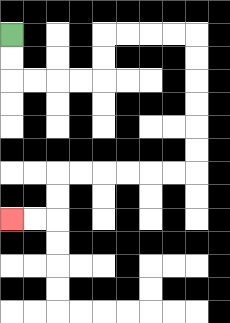{'start': '[0, 1]', 'end': '[0, 9]', 'path_directions': 'D,D,R,R,R,R,U,U,R,R,R,R,D,D,D,D,D,D,L,L,L,L,L,L,D,D,L,L', 'path_coordinates': '[[0, 1], [0, 2], [0, 3], [1, 3], [2, 3], [3, 3], [4, 3], [4, 2], [4, 1], [5, 1], [6, 1], [7, 1], [8, 1], [8, 2], [8, 3], [8, 4], [8, 5], [8, 6], [8, 7], [7, 7], [6, 7], [5, 7], [4, 7], [3, 7], [2, 7], [2, 8], [2, 9], [1, 9], [0, 9]]'}